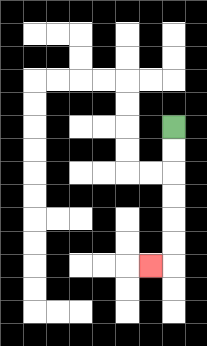{'start': '[7, 5]', 'end': '[6, 11]', 'path_directions': 'D,D,D,D,D,D,L', 'path_coordinates': '[[7, 5], [7, 6], [7, 7], [7, 8], [7, 9], [7, 10], [7, 11], [6, 11]]'}